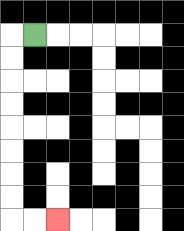{'start': '[1, 1]', 'end': '[2, 9]', 'path_directions': 'L,D,D,D,D,D,D,D,D,R,R', 'path_coordinates': '[[1, 1], [0, 1], [0, 2], [0, 3], [0, 4], [0, 5], [0, 6], [0, 7], [0, 8], [0, 9], [1, 9], [2, 9]]'}